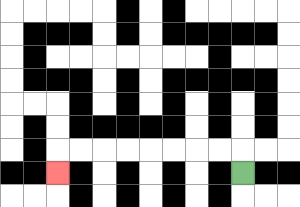{'start': '[10, 7]', 'end': '[2, 7]', 'path_directions': 'U,L,L,L,L,L,L,L,L,D', 'path_coordinates': '[[10, 7], [10, 6], [9, 6], [8, 6], [7, 6], [6, 6], [5, 6], [4, 6], [3, 6], [2, 6], [2, 7]]'}